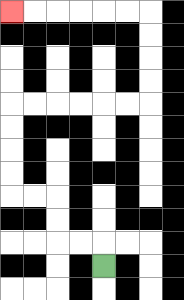{'start': '[4, 11]', 'end': '[0, 0]', 'path_directions': 'U,L,L,U,U,L,L,U,U,U,U,R,R,R,R,R,R,U,U,U,U,L,L,L,L,L,L', 'path_coordinates': '[[4, 11], [4, 10], [3, 10], [2, 10], [2, 9], [2, 8], [1, 8], [0, 8], [0, 7], [0, 6], [0, 5], [0, 4], [1, 4], [2, 4], [3, 4], [4, 4], [5, 4], [6, 4], [6, 3], [6, 2], [6, 1], [6, 0], [5, 0], [4, 0], [3, 0], [2, 0], [1, 0], [0, 0]]'}